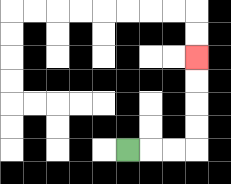{'start': '[5, 6]', 'end': '[8, 2]', 'path_directions': 'R,R,R,U,U,U,U', 'path_coordinates': '[[5, 6], [6, 6], [7, 6], [8, 6], [8, 5], [8, 4], [8, 3], [8, 2]]'}